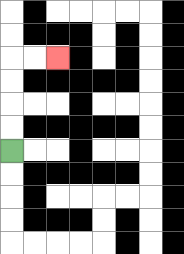{'start': '[0, 6]', 'end': '[2, 2]', 'path_directions': 'U,U,U,U,R,R', 'path_coordinates': '[[0, 6], [0, 5], [0, 4], [0, 3], [0, 2], [1, 2], [2, 2]]'}